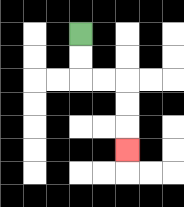{'start': '[3, 1]', 'end': '[5, 6]', 'path_directions': 'D,D,R,R,D,D,D', 'path_coordinates': '[[3, 1], [3, 2], [3, 3], [4, 3], [5, 3], [5, 4], [5, 5], [5, 6]]'}